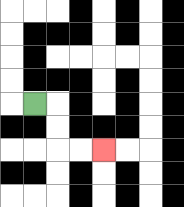{'start': '[1, 4]', 'end': '[4, 6]', 'path_directions': 'R,D,D,R,R', 'path_coordinates': '[[1, 4], [2, 4], [2, 5], [2, 6], [3, 6], [4, 6]]'}